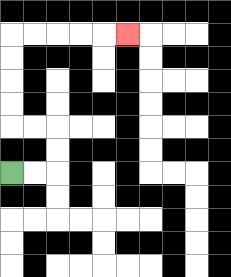{'start': '[0, 7]', 'end': '[5, 1]', 'path_directions': 'R,R,U,U,L,L,U,U,U,U,R,R,R,R,R', 'path_coordinates': '[[0, 7], [1, 7], [2, 7], [2, 6], [2, 5], [1, 5], [0, 5], [0, 4], [0, 3], [0, 2], [0, 1], [1, 1], [2, 1], [3, 1], [4, 1], [5, 1]]'}